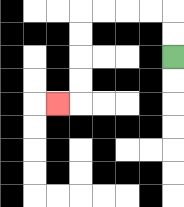{'start': '[7, 2]', 'end': '[2, 4]', 'path_directions': 'U,U,L,L,L,L,D,D,D,D,L', 'path_coordinates': '[[7, 2], [7, 1], [7, 0], [6, 0], [5, 0], [4, 0], [3, 0], [3, 1], [3, 2], [3, 3], [3, 4], [2, 4]]'}